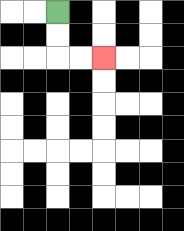{'start': '[2, 0]', 'end': '[4, 2]', 'path_directions': 'D,D,R,R', 'path_coordinates': '[[2, 0], [2, 1], [2, 2], [3, 2], [4, 2]]'}